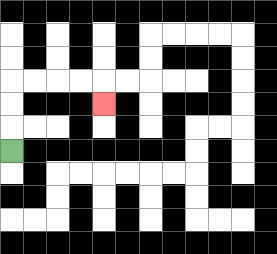{'start': '[0, 6]', 'end': '[4, 4]', 'path_directions': 'U,U,U,R,R,R,R,D', 'path_coordinates': '[[0, 6], [0, 5], [0, 4], [0, 3], [1, 3], [2, 3], [3, 3], [4, 3], [4, 4]]'}